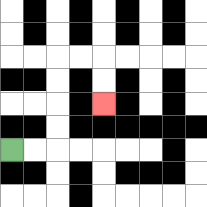{'start': '[0, 6]', 'end': '[4, 4]', 'path_directions': 'R,R,U,U,U,U,R,R,D,D', 'path_coordinates': '[[0, 6], [1, 6], [2, 6], [2, 5], [2, 4], [2, 3], [2, 2], [3, 2], [4, 2], [4, 3], [4, 4]]'}